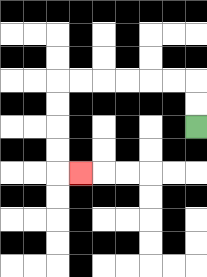{'start': '[8, 5]', 'end': '[3, 7]', 'path_directions': 'U,U,L,L,L,L,L,L,D,D,D,D,R', 'path_coordinates': '[[8, 5], [8, 4], [8, 3], [7, 3], [6, 3], [5, 3], [4, 3], [3, 3], [2, 3], [2, 4], [2, 5], [2, 6], [2, 7], [3, 7]]'}